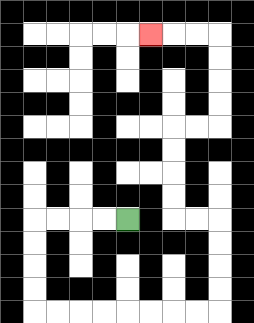{'start': '[5, 9]', 'end': '[6, 1]', 'path_directions': 'L,L,L,L,D,D,D,D,R,R,R,R,R,R,R,R,U,U,U,U,L,L,U,U,U,U,R,R,U,U,U,U,L,L,L', 'path_coordinates': '[[5, 9], [4, 9], [3, 9], [2, 9], [1, 9], [1, 10], [1, 11], [1, 12], [1, 13], [2, 13], [3, 13], [4, 13], [5, 13], [6, 13], [7, 13], [8, 13], [9, 13], [9, 12], [9, 11], [9, 10], [9, 9], [8, 9], [7, 9], [7, 8], [7, 7], [7, 6], [7, 5], [8, 5], [9, 5], [9, 4], [9, 3], [9, 2], [9, 1], [8, 1], [7, 1], [6, 1]]'}